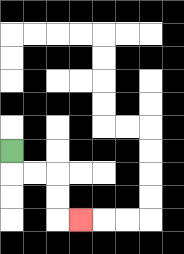{'start': '[0, 6]', 'end': '[3, 9]', 'path_directions': 'D,R,R,D,D,R', 'path_coordinates': '[[0, 6], [0, 7], [1, 7], [2, 7], [2, 8], [2, 9], [3, 9]]'}